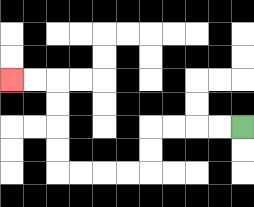{'start': '[10, 5]', 'end': '[0, 3]', 'path_directions': 'L,L,L,L,D,D,L,L,L,L,U,U,U,U,L,L', 'path_coordinates': '[[10, 5], [9, 5], [8, 5], [7, 5], [6, 5], [6, 6], [6, 7], [5, 7], [4, 7], [3, 7], [2, 7], [2, 6], [2, 5], [2, 4], [2, 3], [1, 3], [0, 3]]'}